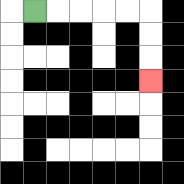{'start': '[1, 0]', 'end': '[6, 3]', 'path_directions': 'R,R,R,R,R,D,D,D', 'path_coordinates': '[[1, 0], [2, 0], [3, 0], [4, 0], [5, 0], [6, 0], [6, 1], [6, 2], [6, 3]]'}